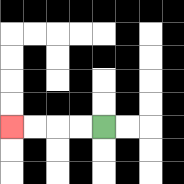{'start': '[4, 5]', 'end': '[0, 5]', 'path_directions': 'L,L,L,L', 'path_coordinates': '[[4, 5], [3, 5], [2, 5], [1, 5], [0, 5]]'}